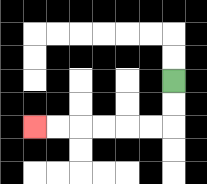{'start': '[7, 3]', 'end': '[1, 5]', 'path_directions': 'D,D,L,L,L,L,L,L', 'path_coordinates': '[[7, 3], [7, 4], [7, 5], [6, 5], [5, 5], [4, 5], [3, 5], [2, 5], [1, 5]]'}